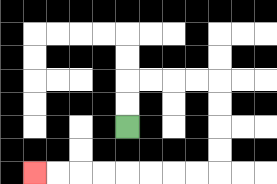{'start': '[5, 5]', 'end': '[1, 7]', 'path_directions': 'U,U,R,R,R,R,D,D,D,D,L,L,L,L,L,L,L,L', 'path_coordinates': '[[5, 5], [5, 4], [5, 3], [6, 3], [7, 3], [8, 3], [9, 3], [9, 4], [9, 5], [9, 6], [9, 7], [8, 7], [7, 7], [6, 7], [5, 7], [4, 7], [3, 7], [2, 7], [1, 7]]'}